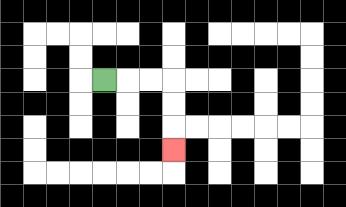{'start': '[4, 3]', 'end': '[7, 6]', 'path_directions': 'R,R,R,D,D,D', 'path_coordinates': '[[4, 3], [5, 3], [6, 3], [7, 3], [7, 4], [7, 5], [7, 6]]'}